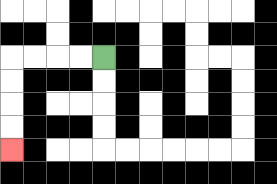{'start': '[4, 2]', 'end': '[0, 6]', 'path_directions': 'L,L,L,L,D,D,D,D', 'path_coordinates': '[[4, 2], [3, 2], [2, 2], [1, 2], [0, 2], [0, 3], [0, 4], [0, 5], [0, 6]]'}